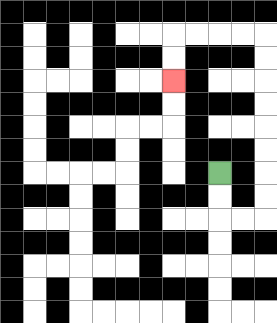{'start': '[9, 7]', 'end': '[7, 3]', 'path_directions': 'D,D,R,R,U,U,U,U,U,U,U,U,L,L,L,L,D,D', 'path_coordinates': '[[9, 7], [9, 8], [9, 9], [10, 9], [11, 9], [11, 8], [11, 7], [11, 6], [11, 5], [11, 4], [11, 3], [11, 2], [11, 1], [10, 1], [9, 1], [8, 1], [7, 1], [7, 2], [7, 3]]'}